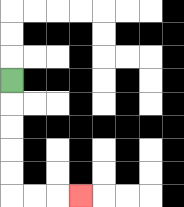{'start': '[0, 3]', 'end': '[3, 8]', 'path_directions': 'D,D,D,D,D,R,R,R', 'path_coordinates': '[[0, 3], [0, 4], [0, 5], [0, 6], [0, 7], [0, 8], [1, 8], [2, 8], [3, 8]]'}